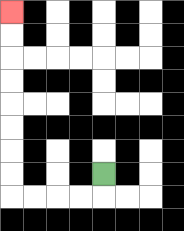{'start': '[4, 7]', 'end': '[0, 0]', 'path_directions': 'D,L,L,L,L,U,U,U,U,U,U,U,U', 'path_coordinates': '[[4, 7], [4, 8], [3, 8], [2, 8], [1, 8], [0, 8], [0, 7], [0, 6], [0, 5], [0, 4], [0, 3], [0, 2], [0, 1], [0, 0]]'}